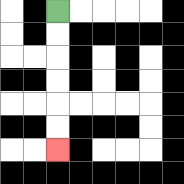{'start': '[2, 0]', 'end': '[2, 6]', 'path_directions': 'D,D,D,D,D,D', 'path_coordinates': '[[2, 0], [2, 1], [2, 2], [2, 3], [2, 4], [2, 5], [2, 6]]'}